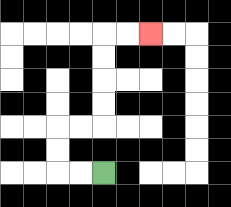{'start': '[4, 7]', 'end': '[6, 1]', 'path_directions': 'L,L,U,U,R,R,U,U,U,U,R,R', 'path_coordinates': '[[4, 7], [3, 7], [2, 7], [2, 6], [2, 5], [3, 5], [4, 5], [4, 4], [4, 3], [4, 2], [4, 1], [5, 1], [6, 1]]'}